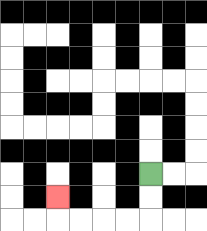{'start': '[6, 7]', 'end': '[2, 8]', 'path_directions': 'D,D,L,L,L,L,U', 'path_coordinates': '[[6, 7], [6, 8], [6, 9], [5, 9], [4, 9], [3, 9], [2, 9], [2, 8]]'}